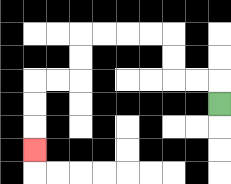{'start': '[9, 4]', 'end': '[1, 6]', 'path_directions': 'U,L,L,U,U,L,L,L,L,D,D,L,L,D,D,D', 'path_coordinates': '[[9, 4], [9, 3], [8, 3], [7, 3], [7, 2], [7, 1], [6, 1], [5, 1], [4, 1], [3, 1], [3, 2], [3, 3], [2, 3], [1, 3], [1, 4], [1, 5], [1, 6]]'}